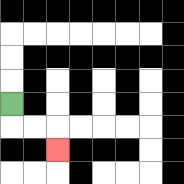{'start': '[0, 4]', 'end': '[2, 6]', 'path_directions': 'D,R,R,D', 'path_coordinates': '[[0, 4], [0, 5], [1, 5], [2, 5], [2, 6]]'}